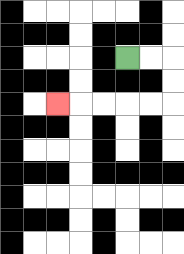{'start': '[5, 2]', 'end': '[2, 4]', 'path_directions': 'R,R,D,D,L,L,L,L,L', 'path_coordinates': '[[5, 2], [6, 2], [7, 2], [7, 3], [7, 4], [6, 4], [5, 4], [4, 4], [3, 4], [2, 4]]'}